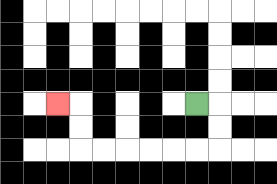{'start': '[8, 4]', 'end': '[2, 4]', 'path_directions': 'R,D,D,L,L,L,L,L,L,U,U,L', 'path_coordinates': '[[8, 4], [9, 4], [9, 5], [9, 6], [8, 6], [7, 6], [6, 6], [5, 6], [4, 6], [3, 6], [3, 5], [3, 4], [2, 4]]'}